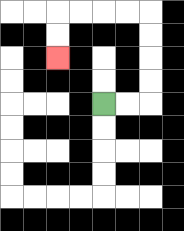{'start': '[4, 4]', 'end': '[2, 2]', 'path_directions': 'R,R,U,U,U,U,L,L,L,L,D,D', 'path_coordinates': '[[4, 4], [5, 4], [6, 4], [6, 3], [6, 2], [6, 1], [6, 0], [5, 0], [4, 0], [3, 0], [2, 0], [2, 1], [2, 2]]'}